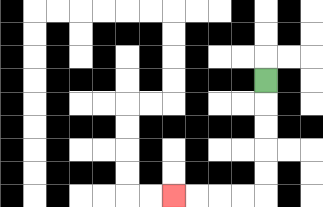{'start': '[11, 3]', 'end': '[7, 8]', 'path_directions': 'D,D,D,D,D,L,L,L,L', 'path_coordinates': '[[11, 3], [11, 4], [11, 5], [11, 6], [11, 7], [11, 8], [10, 8], [9, 8], [8, 8], [7, 8]]'}